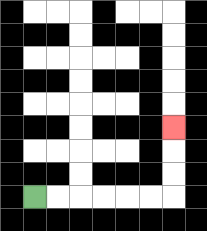{'start': '[1, 8]', 'end': '[7, 5]', 'path_directions': 'R,R,R,R,R,R,U,U,U', 'path_coordinates': '[[1, 8], [2, 8], [3, 8], [4, 8], [5, 8], [6, 8], [7, 8], [7, 7], [7, 6], [7, 5]]'}